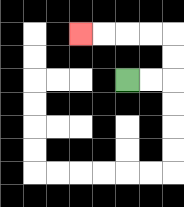{'start': '[5, 3]', 'end': '[3, 1]', 'path_directions': 'R,R,U,U,L,L,L,L', 'path_coordinates': '[[5, 3], [6, 3], [7, 3], [7, 2], [7, 1], [6, 1], [5, 1], [4, 1], [3, 1]]'}